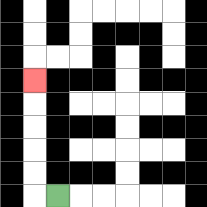{'start': '[2, 8]', 'end': '[1, 3]', 'path_directions': 'L,U,U,U,U,U', 'path_coordinates': '[[2, 8], [1, 8], [1, 7], [1, 6], [1, 5], [1, 4], [1, 3]]'}